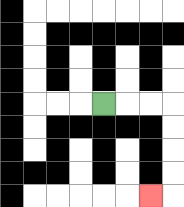{'start': '[4, 4]', 'end': '[6, 8]', 'path_directions': 'R,R,R,D,D,D,D,L', 'path_coordinates': '[[4, 4], [5, 4], [6, 4], [7, 4], [7, 5], [7, 6], [7, 7], [7, 8], [6, 8]]'}